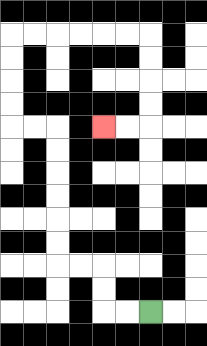{'start': '[6, 13]', 'end': '[4, 5]', 'path_directions': 'L,L,U,U,L,L,U,U,U,U,U,U,L,L,U,U,U,U,R,R,R,R,R,R,D,D,D,D,L,L', 'path_coordinates': '[[6, 13], [5, 13], [4, 13], [4, 12], [4, 11], [3, 11], [2, 11], [2, 10], [2, 9], [2, 8], [2, 7], [2, 6], [2, 5], [1, 5], [0, 5], [0, 4], [0, 3], [0, 2], [0, 1], [1, 1], [2, 1], [3, 1], [4, 1], [5, 1], [6, 1], [6, 2], [6, 3], [6, 4], [6, 5], [5, 5], [4, 5]]'}